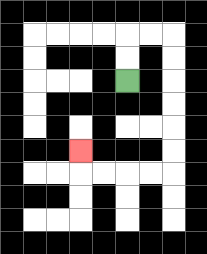{'start': '[5, 3]', 'end': '[3, 6]', 'path_directions': 'U,U,R,R,D,D,D,D,D,D,L,L,L,L,U', 'path_coordinates': '[[5, 3], [5, 2], [5, 1], [6, 1], [7, 1], [7, 2], [7, 3], [7, 4], [7, 5], [7, 6], [7, 7], [6, 7], [5, 7], [4, 7], [3, 7], [3, 6]]'}